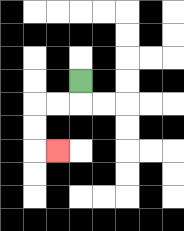{'start': '[3, 3]', 'end': '[2, 6]', 'path_directions': 'D,L,L,D,D,R', 'path_coordinates': '[[3, 3], [3, 4], [2, 4], [1, 4], [1, 5], [1, 6], [2, 6]]'}